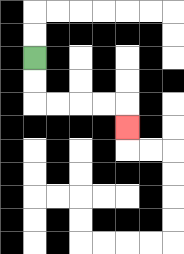{'start': '[1, 2]', 'end': '[5, 5]', 'path_directions': 'D,D,R,R,R,R,D', 'path_coordinates': '[[1, 2], [1, 3], [1, 4], [2, 4], [3, 4], [4, 4], [5, 4], [5, 5]]'}